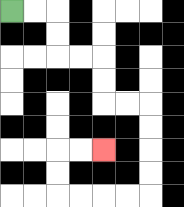{'start': '[0, 0]', 'end': '[4, 6]', 'path_directions': 'R,R,D,D,R,R,D,D,R,R,D,D,D,D,L,L,L,L,U,U,R,R', 'path_coordinates': '[[0, 0], [1, 0], [2, 0], [2, 1], [2, 2], [3, 2], [4, 2], [4, 3], [4, 4], [5, 4], [6, 4], [6, 5], [6, 6], [6, 7], [6, 8], [5, 8], [4, 8], [3, 8], [2, 8], [2, 7], [2, 6], [3, 6], [4, 6]]'}